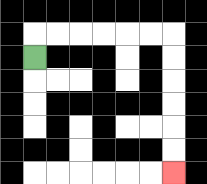{'start': '[1, 2]', 'end': '[7, 7]', 'path_directions': 'U,R,R,R,R,R,R,D,D,D,D,D,D', 'path_coordinates': '[[1, 2], [1, 1], [2, 1], [3, 1], [4, 1], [5, 1], [6, 1], [7, 1], [7, 2], [7, 3], [7, 4], [7, 5], [7, 6], [7, 7]]'}